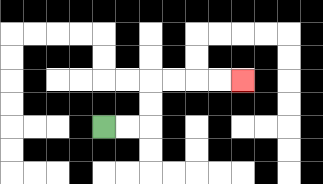{'start': '[4, 5]', 'end': '[10, 3]', 'path_directions': 'R,R,U,U,R,R,R,R', 'path_coordinates': '[[4, 5], [5, 5], [6, 5], [6, 4], [6, 3], [7, 3], [8, 3], [9, 3], [10, 3]]'}